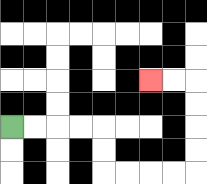{'start': '[0, 5]', 'end': '[6, 3]', 'path_directions': 'R,R,R,R,D,D,R,R,R,R,U,U,U,U,L,L', 'path_coordinates': '[[0, 5], [1, 5], [2, 5], [3, 5], [4, 5], [4, 6], [4, 7], [5, 7], [6, 7], [7, 7], [8, 7], [8, 6], [8, 5], [8, 4], [8, 3], [7, 3], [6, 3]]'}